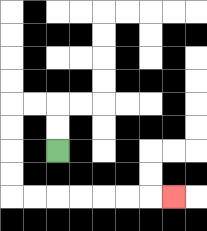{'start': '[2, 6]', 'end': '[7, 8]', 'path_directions': 'U,U,L,L,D,D,D,D,R,R,R,R,R,R,R', 'path_coordinates': '[[2, 6], [2, 5], [2, 4], [1, 4], [0, 4], [0, 5], [0, 6], [0, 7], [0, 8], [1, 8], [2, 8], [3, 8], [4, 8], [5, 8], [6, 8], [7, 8]]'}